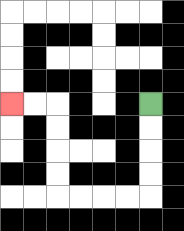{'start': '[6, 4]', 'end': '[0, 4]', 'path_directions': 'D,D,D,D,L,L,L,L,U,U,U,U,L,L', 'path_coordinates': '[[6, 4], [6, 5], [6, 6], [6, 7], [6, 8], [5, 8], [4, 8], [3, 8], [2, 8], [2, 7], [2, 6], [2, 5], [2, 4], [1, 4], [0, 4]]'}